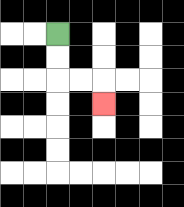{'start': '[2, 1]', 'end': '[4, 4]', 'path_directions': 'D,D,R,R,D', 'path_coordinates': '[[2, 1], [2, 2], [2, 3], [3, 3], [4, 3], [4, 4]]'}